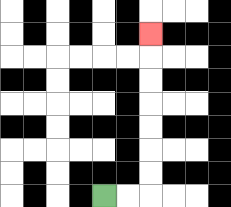{'start': '[4, 8]', 'end': '[6, 1]', 'path_directions': 'R,R,U,U,U,U,U,U,U', 'path_coordinates': '[[4, 8], [5, 8], [6, 8], [6, 7], [6, 6], [6, 5], [6, 4], [6, 3], [6, 2], [6, 1]]'}